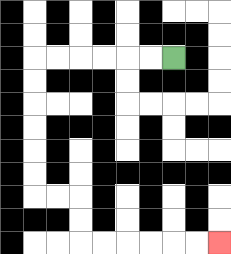{'start': '[7, 2]', 'end': '[9, 10]', 'path_directions': 'L,L,L,L,L,L,D,D,D,D,D,D,R,R,D,D,R,R,R,R,R,R', 'path_coordinates': '[[7, 2], [6, 2], [5, 2], [4, 2], [3, 2], [2, 2], [1, 2], [1, 3], [1, 4], [1, 5], [1, 6], [1, 7], [1, 8], [2, 8], [3, 8], [3, 9], [3, 10], [4, 10], [5, 10], [6, 10], [7, 10], [8, 10], [9, 10]]'}